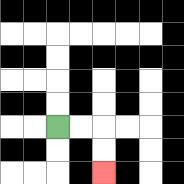{'start': '[2, 5]', 'end': '[4, 7]', 'path_directions': 'R,R,D,D', 'path_coordinates': '[[2, 5], [3, 5], [4, 5], [4, 6], [4, 7]]'}